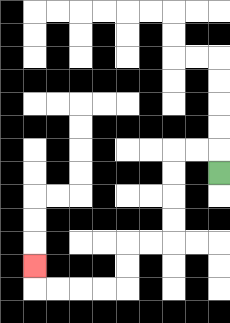{'start': '[9, 7]', 'end': '[1, 11]', 'path_directions': 'U,L,L,D,D,D,D,L,L,D,D,L,L,L,L,U', 'path_coordinates': '[[9, 7], [9, 6], [8, 6], [7, 6], [7, 7], [7, 8], [7, 9], [7, 10], [6, 10], [5, 10], [5, 11], [5, 12], [4, 12], [3, 12], [2, 12], [1, 12], [1, 11]]'}